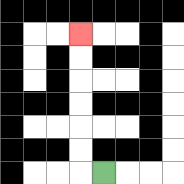{'start': '[4, 7]', 'end': '[3, 1]', 'path_directions': 'L,U,U,U,U,U,U', 'path_coordinates': '[[4, 7], [3, 7], [3, 6], [3, 5], [3, 4], [3, 3], [3, 2], [3, 1]]'}